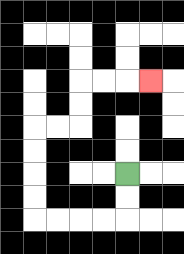{'start': '[5, 7]', 'end': '[6, 3]', 'path_directions': 'D,D,L,L,L,L,U,U,U,U,R,R,U,U,R,R,R', 'path_coordinates': '[[5, 7], [5, 8], [5, 9], [4, 9], [3, 9], [2, 9], [1, 9], [1, 8], [1, 7], [1, 6], [1, 5], [2, 5], [3, 5], [3, 4], [3, 3], [4, 3], [5, 3], [6, 3]]'}